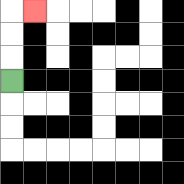{'start': '[0, 3]', 'end': '[1, 0]', 'path_directions': 'U,U,U,R', 'path_coordinates': '[[0, 3], [0, 2], [0, 1], [0, 0], [1, 0]]'}